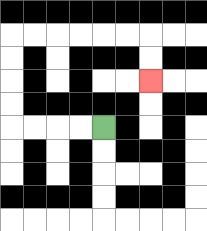{'start': '[4, 5]', 'end': '[6, 3]', 'path_directions': 'L,L,L,L,U,U,U,U,R,R,R,R,R,R,D,D', 'path_coordinates': '[[4, 5], [3, 5], [2, 5], [1, 5], [0, 5], [0, 4], [0, 3], [0, 2], [0, 1], [1, 1], [2, 1], [3, 1], [4, 1], [5, 1], [6, 1], [6, 2], [6, 3]]'}